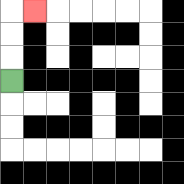{'start': '[0, 3]', 'end': '[1, 0]', 'path_directions': 'U,U,U,R', 'path_coordinates': '[[0, 3], [0, 2], [0, 1], [0, 0], [1, 0]]'}